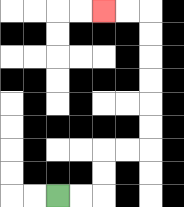{'start': '[2, 8]', 'end': '[4, 0]', 'path_directions': 'R,R,U,U,R,R,U,U,U,U,U,U,L,L', 'path_coordinates': '[[2, 8], [3, 8], [4, 8], [4, 7], [4, 6], [5, 6], [6, 6], [6, 5], [6, 4], [6, 3], [6, 2], [6, 1], [6, 0], [5, 0], [4, 0]]'}